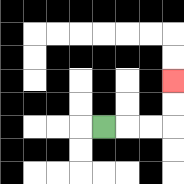{'start': '[4, 5]', 'end': '[7, 3]', 'path_directions': 'R,R,R,U,U', 'path_coordinates': '[[4, 5], [5, 5], [6, 5], [7, 5], [7, 4], [7, 3]]'}